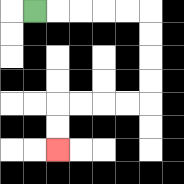{'start': '[1, 0]', 'end': '[2, 6]', 'path_directions': 'R,R,R,R,R,D,D,D,D,L,L,L,L,D,D', 'path_coordinates': '[[1, 0], [2, 0], [3, 0], [4, 0], [5, 0], [6, 0], [6, 1], [6, 2], [6, 3], [6, 4], [5, 4], [4, 4], [3, 4], [2, 4], [2, 5], [2, 6]]'}